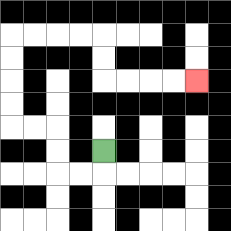{'start': '[4, 6]', 'end': '[8, 3]', 'path_directions': 'D,L,L,U,U,L,L,U,U,U,U,R,R,R,R,D,D,R,R,R,R', 'path_coordinates': '[[4, 6], [4, 7], [3, 7], [2, 7], [2, 6], [2, 5], [1, 5], [0, 5], [0, 4], [0, 3], [0, 2], [0, 1], [1, 1], [2, 1], [3, 1], [4, 1], [4, 2], [4, 3], [5, 3], [6, 3], [7, 3], [8, 3]]'}